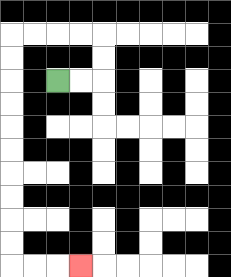{'start': '[2, 3]', 'end': '[3, 11]', 'path_directions': 'R,R,U,U,L,L,L,L,D,D,D,D,D,D,D,D,D,D,R,R,R', 'path_coordinates': '[[2, 3], [3, 3], [4, 3], [4, 2], [4, 1], [3, 1], [2, 1], [1, 1], [0, 1], [0, 2], [0, 3], [0, 4], [0, 5], [0, 6], [0, 7], [0, 8], [0, 9], [0, 10], [0, 11], [1, 11], [2, 11], [3, 11]]'}